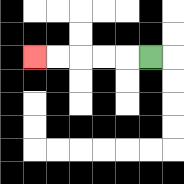{'start': '[6, 2]', 'end': '[1, 2]', 'path_directions': 'L,L,L,L,L', 'path_coordinates': '[[6, 2], [5, 2], [4, 2], [3, 2], [2, 2], [1, 2]]'}